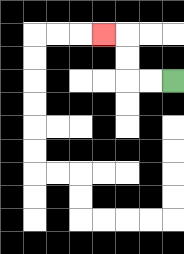{'start': '[7, 3]', 'end': '[4, 1]', 'path_directions': 'L,L,U,U,L', 'path_coordinates': '[[7, 3], [6, 3], [5, 3], [5, 2], [5, 1], [4, 1]]'}